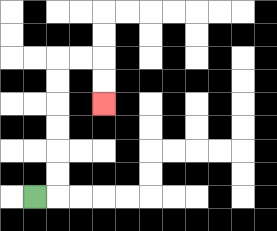{'start': '[1, 8]', 'end': '[4, 4]', 'path_directions': 'R,U,U,U,U,U,U,R,R,D,D', 'path_coordinates': '[[1, 8], [2, 8], [2, 7], [2, 6], [2, 5], [2, 4], [2, 3], [2, 2], [3, 2], [4, 2], [4, 3], [4, 4]]'}